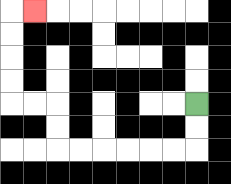{'start': '[8, 4]', 'end': '[1, 0]', 'path_directions': 'D,D,L,L,L,L,L,L,U,U,L,L,U,U,U,U,R', 'path_coordinates': '[[8, 4], [8, 5], [8, 6], [7, 6], [6, 6], [5, 6], [4, 6], [3, 6], [2, 6], [2, 5], [2, 4], [1, 4], [0, 4], [0, 3], [0, 2], [0, 1], [0, 0], [1, 0]]'}